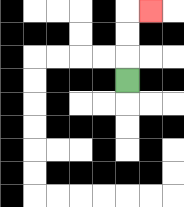{'start': '[5, 3]', 'end': '[6, 0]', 'path_directions': 'U,U,U,R', 'path_coordinates': '[[5, 3], [5, 2], [5, 1], [5, 0], [6, 0]]'}